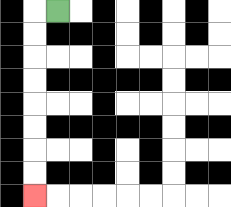{'start': '[2, 0]', 'end': '[1, 8]', 'path_directions': 'L,D,D,D,D,D,D,D,D', 'path_coordinates': '[[2, 0], [1, 0], [1, 1], [1, 2], [1, 3], [1, 4], [1, 5], [1, 6], [1, 7], [1, 8]]'}